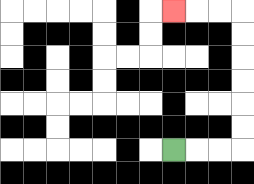{'start': '[7, 6]', 'end': '[7, 0]', 'path_directions': 'R,R,R,U,U,U,U,U,U,L,L,L', 'path_coordinates': '[[7, 6], [8, 6], [9, 6], [10, 6], [10, 5], [10, 4], [10, 3], [10, 2], [10, 1], [10, 0], [9, 0], [8, 0], [7, 0]]'}